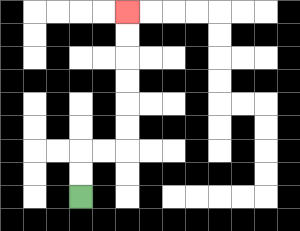{'start': '[3, 8]', 'end': '[5, 0]', 'path_directions': 'U,U,R,R,U,U,U,U,U,U', 'path_coordinates': '[[3, 8], [3, 7], [3, 6], [4, 6], [5, 6], [5, 5], [5, 4], [5, 3], [5, 2], [5, 1], [5, 0]]'}